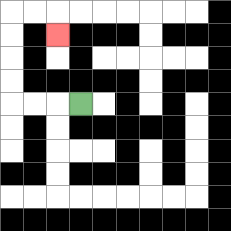{'start': '[3, 4]', 'end': '[2, 1]', 'path_directions': 'L,L,L,U,U,U,U,R,R,D', 'path_coordinates': '[[3, 4], [2, 4], [1, 4], [0, 4], [0, 3], [0, 2], [0, 1], [0, 0], [1, 0], [2, 0], [2, 1]]'}